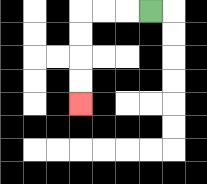{'start': '[6, 0]', 'end': '[3, 4]', 'path_directions': 'L,L,L,D,D,D,D', 'path_coordinates': '[[6, 0], [5, 0], [4, 0], [3, 0], [3, 1], [3, 2], [3, 3], [3, 4]]'}